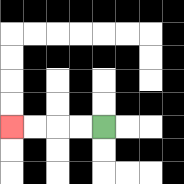{'start': '[4, 5]', 'end': '[0, 5]', 'path_directions': 'L,L,L,L', 'path_coordinates': '[[4, 5], [3, 5], [2, 5], [1, 5], [0, 5]]'}